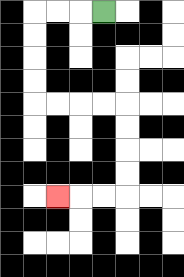{'start': '[4, 0]', 'end': '[2, 8]', 'path_directions': 'L,L,L,D,D,D,D,R,R,R,R,D,D,D,D,L,L,L', 'path_coordinates': '[[4, 0], [3, 0], [2, 0], [1, 0], [1, 1], [1, 2], [1, 3], [1, 4], [2, 4], [3, 4], [4, 4], [5, 4], [5, 5], [5, 6], [5, 7], [5, 8], [4, 8], [3, 8], [2, 8]]'}